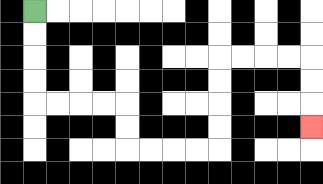{'start': '[1, 0]', 'end': '[13, 5]', 'path_directions': 'D,D,D,D,R,R,R,R,D,D,R,R,R,R,U,U,U,U,R,R,R,R,D,D,D', 'path_coordinates': '[[1, 0], [1, 1], [1, 2], [1, 3], [1, 4], [2, 4], [3, 4], [4, 4], [5, 4], [5, 5], [5, 6], [6, 6], [7, 6], [8, 6], [9, 6], [9, 5], [9, 4], [9, 3], [9, 2], [10, 2], [11, 2], [12, 2], [13, 2], [13, 3], [13, 4], [13, 5]]'}